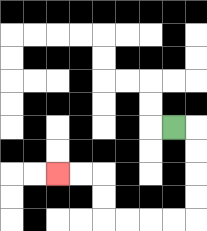{'start': '[7, 5]', 'end': '[2, 7]', 'path_directions': 'R,D,D,D,D,L,L,L,L,U,U,L,L', 'path_coordinates': '[[7, 5], [8, 5], [8, 6], [8, 7], [8, 8], [8, 9], [7, 9], [6, 9], [5, 9], [4, 9], [4, 8], [4, 7], [3, 7], [2, 7]]'}